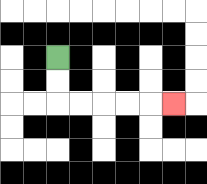{'start': '[2, 2]', 'end': '[7, 4]', 'path_directions': 'D,D,R,R,R,R,R', 'path_coordinates': '[[2, 2], [2, 3], [2, 4], [3, 4], [4, 4], [5, 4], [6, 4], [7, 4]]'}